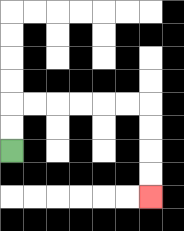{'start': '[0, 6]', 'end': '[6, 8]', 'path_directions': 'U,U,R,R,R,R,R,R,D,D,D,D', 'path_coordinates': '[[0, 6], [0, 5], [0, 4], [1, 4], [2, 4], [3, 4], [4, 4], [5, 4], [6, 4], [6, 5], [6, 6], [6, 7], [6, 8]]'}